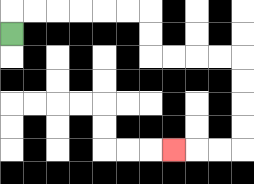{'start': '[0, 1]', 'end': '[7, 6]', 'path_directions': 'U,R,R,R,R,R,R,D,D,R,R,R,R,D,D,D,D,L,L,L', 'path_coordinates': '[[0, 1], [0, 0], [1, 0], [2, 0], [3, 0], [4, 0], [5, 0], [6, 0], [6, 1], [6, 2], [7, 2], [8, 2], [9, 2], [10, 2], [10, 3], [10, 4], [10, 5], [10, 6], [9, 6], [8, 6], [7, 6]]'}